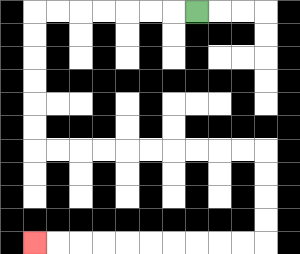{'start': '[8, 0]', 'end': '[1, 10]', 'path_directions': 'L,L,L,L,L,L,L,D,D,D,D,D,D,R,R,R,R,R,R,R,R,R,R,D,D,D,D,L,L,L,L,L,L,L,L,L,L', 'path_coordinates': '[[8, 0], [7, 0], [6, 0], [5, 0], [4, 0], [3, 0], [2, 0], [1, 0], [1, 1], [1, 2], [1, 3], [1, 4], [1, 5], [1, 6], [2, 6], [3, 6], [4, 6], [5, 6], [6, 6], [7, 6], [8, 6], [9, 6], [10, 6], [11, 6], [11, 7], [11, 8], [11, 9], [11, 10], [10, 10], [9, 10], [8, 10], [7, 10], [6, 10], [5, 10], [4, 10], [3, 10], [2, 10], [1, 10]]'}